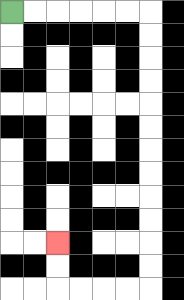{'start': '[0, 0]', 'end': '[2, 10]', 'path_directions': 'R,R,R,R,R,R,D,D,D,D,D,D,D,D,D,D,D,D,L,L,L,L,U,U', 'path_coordinates': '[[0, 0], [1, 0], [2, 0], [3, 0], [4, 0], [5, 0], [6, 0], [6, 1], [6, 2], [6, 3], [6, 4], [6, 5], [6, 6], [6, 7], [6, 8], [6, 9], [6, 10], [6, 11], [6, 12], [5, 12], [4, 12], [3, 12], [2, 12], [2, 11], [2, 10]]'}